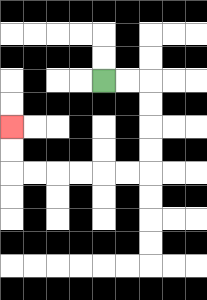{'start': '[4, 3]', 'end': '[0, 5]', 'path_directions': 'R,R,D,D,D,D,L,L,L,L,L,L,U,U', 'path_coordinates': '[[4, 3], [5, 3], [6, 3], [6, 4], [6, 5], [6, 6], [6, 7], [5, 7], [4, 7], [3, 7], [2, 7], [1, 7], [0, 7], [0, 6], [0, 5]]'}